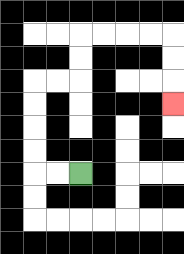{'start': '[3, 7]', 'end': '[7, 4]', 'path_directions': 'L,L,U,U,U,U,R,R,U,U,R,R,R,R,D,D,D', 'path_coordinates': '[[3, 7], [2, 7], [1, 7], [1, 6], [1, 5], [1, 4], [1, 3], [2, 3], [3, 3], [3, 2], [3, 1], [4, 1], [5, 1], [6, 1], [7, 1], [7, 2], [7, 3], [7, 4]]'}